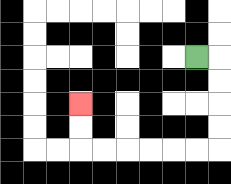{'start': '[8, 2]', 'end': '[3, 4]', 'path_directions': 'R,D,D,D,D,L,L,L,L,L,L,U,U', 'path_coordinates': '[[8, 2], [9, 2], [9, 3], [9, 4], [9, 5], [9, 6], [8, 6], [7, 6], [6, 6], [5, 6], [4, 6], [3, 6], [3, 5], [3, 4]]'}